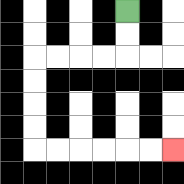{'start': '[5, 0]', 'end': '[7, 6]', 'path_directions': 'D,D,L,L,L,L,D,D,D,D,R,R,R,R,R,R', 'path_coordinates': '[[5, 0], [5, 1], [5, 2], [4, 2], [3, 2], [2, 2], [1, 2], [1, 3], [1, 4], [1, 5], [1, 6], [2, 6], [3, 6], [4, 6], [5, 6], [6, 6], [7, 6]]'}